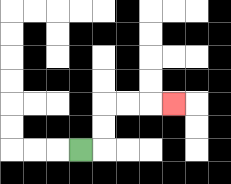{'start': '[3, 6]', 'end': '[7, 4]', 'path_directions': 'R,U,U,R,R,R', 'path_coordinates': '[[3, 6], [4, 6], [4, 5], [4, 4], [5, 4], [6, 4], [7, 4]]'}